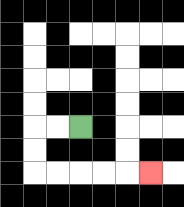{'start': '[3, 5]', 'end': '[6, 7]', 'path_directions': 'L,L,D,D,R,R,R,R,R', 'path_coordinates': '[[3, 5], [2, 5], [1, 5], [1, 6], [1, 7], [2, 7], [3, 7], [4, 7], [5, 7], [6, 7]]'}